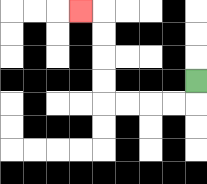{'start': '[8, 3]', 'end': '[3, 0]', 'path_directions': 'D,L,L,L,L,U,U,U,U,L', 'path_coordinates': '[[8, 3], [8, 4], [7, 4], [6, 4], [5, 4], [4, 4], [4, 3], [4, 2], [4, 1], [4, 0], [3, 0]]'}